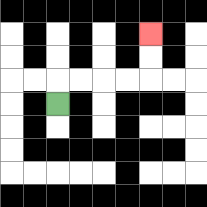{'start': '[2, 4]', 'end': '[6, 1]', 'path_directions': 'U,R,R,R,R,U,U', 'path_coordinates': '[[2, 4], [2, 3], [3, 3], [4, 3], [5, 3], [6, 3], [6, 2], [6, 1]]'}